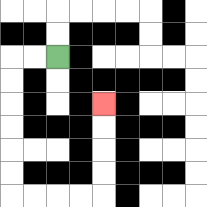{'start': '[2, 2]', 'end': '[4, 4]', 'path_directions': 'L,L,D,D,D,D,D,D,R,R,R,R,U,U,U,U', 'path_coordinates': '[[2, 2], [1, 2], [0, 2], [0, 3], [0, 4], [0, 5], [0, 6], [0, 7], [0, 8], [1, 8], [2, 8], [3, 8], [4, 8], [4, 7], [4, 6], [4, 5], [4, 4]]'}